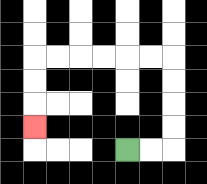{'start': '[5, 6]', 'end': '[1, 5]', 'path_directions': 'R,R,U,U,U,U,L,L,L,L,L,L,D,D,D', 'path_coordinates': '[[5, 6], [6, 6], [7, 6], [7, 5], [7, 4], [7, 3], [7, 2], [6, 2], [5, 2], [4, 2], [3, 2], [2, 2], [1, 2], [1, 3], [1, 4], [1, 5]]'}